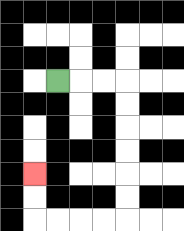{'start': '[2, 3]', 'end': '[1, 7]', 'path_directions': 'R,R,R,D,D,D,D,D,D,L,L,L,L,U,U', 'path_coordinates': '[[2, 3], [3, 3], [4, 3], [5, 3], [5, 4], [5, 5], [5, 6], [5, 7], [5, 8], [5, 9], [4, 9], [3, 9], [2, 9], [1, 9], [1, 8], [1, 7]]'}